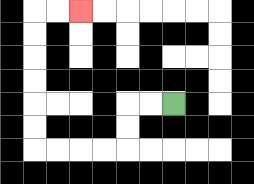{'start': '[7, 4]', 'end': '[3, 0]', 'path_directions': 'L,L,D,D,L,L,L,L,U,U,U,U,U,U,R,R', 'path_coordinates': '[[7, 4], [6, 4], [5, 4], [5, 5], [5, 6], [4, 6], [3, 6], [2, 6], [1, 6], [1, 5], [1, 4], [1, 3], [1, 2], [1, 1], [1, 0], [2, 0], [3, 0]]'}